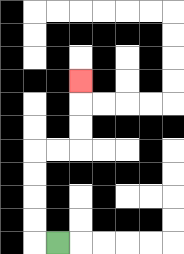{'start': '[2, 10]', 'end': '[3, 3]', 'path_directions': 'L,U,U,U,U,R,R,U,U,U', 'path_coordinates': '[[2, 10], [1, 10], [1, 9], [1, 8], [1, 7], [1, 6], [2, 6], [3, 6], [3, 5], [3, 4], [3, 3]]'}